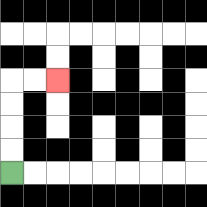{'start': '[0, 7]', 'end': '[2, 3]', 'path_directions': 'U,U,U,U,R,R', 'path_coordinates': '[[0, 7], [0, 6], [0, 5], [0, 4], [0, 3], [1, 3], [2, 3]]'}